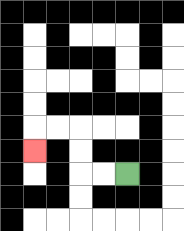{'start': '[5, 7]', 'end': '[1, 6]', 'path_directions': 'L,L,U,U,L,L,D', 'path_coordinates': '[[5, 7], [4, 7], [3, 7], [3, 6], [3, 5], [2, 5], [1, 5], [1, 6]]'}